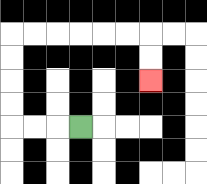{'start': '[3, 5]', 'end': '[6, 3]', 'path_directions': 'L,L,L,U,U,U,U,R,R,R,R,R,R,D,D', 'path_coordinates': '[[3, 5], [2, 5], [1, 5], [0, 5], [0, 4], [0, 3], [0, 2], [0, 1], [1, 1], [2, 1], [3, 1], [4, 1], [5, 1], [6, 1], [6, 2], [6, 3]]'}